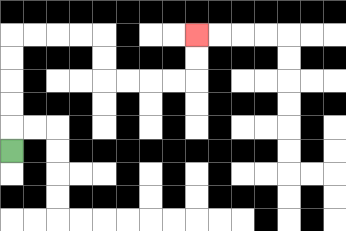{'start': '[0, 6]', 'end': '[8, 1]', 'path_directions': 'U,U,U,U,U,R,R,R,R,D,D,R,R,R,R,U,U', 'path_coordinates': '[[0, 6], [0, 5], [0, 4], [0, 3], [0, 2], [0, 1], [1, 1], [2, 1], [3, 1], [4, 1], [4, 2], [4, 3], [5, 3], [6, 3], [7, 3], [8, 3], [8, 2], [8, 1]]'}